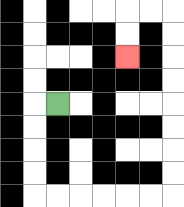{'start': '[2, 4]', 'end': '[5, 2]', 'path_directions': 'L,D,D,D,D,R,R,R,R,R,R,U,U,U,U,U,U,U,U,L,L,D,D', 'path_coordinates': '[[2, 4], [1, 4], [1, 5], [1, 6], [1, 7], [1, 8], [2, 8], [3, 8], [4, 8], [5, 8], [6, 8], [7, 8], [7, 7], [7, 6], [7, 5], [7, 4], [7, 3], [7, 2], [7, 1], [7, 0], [6, 0], [5, 0], [5, 1], [5, 2]]'}